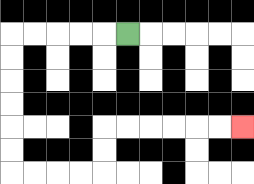{'start': '[5, 1]', 'end': '[10, 5]', 'path_directions': 'L,L,L,L,L,D,D,D,D,D,D,R,R,R,R,U,U,R,R,R,R,R,R', 'path_coordinates': '[[5, 1], [4, 1], [3, 1], [2, 1], [1, 1], [0, 1], [0, 2], [0, 3], [0, 4], [0, 5], [0, 6], [0, 7], [1, 7], [2, 7], [3, 7], [4, 7], [4, 6], [4, 5], [5, 5], [6, 5], [7, 5], [8, 5], [9, 5], [10, 5]]'}